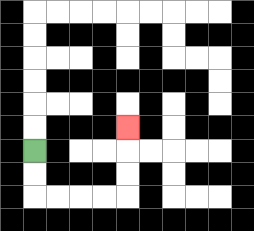{'start': '[1, 6]', 'end': '[5, 5]', 'path_directions': 'D,D,R,R,R,R,U,U,U', 'path_coordinates': '[[1, 6], [1, 7], [1, 8], [2, 8], [3, 8], [4, 8], [5, 8], [5, 7], [5, 6], [5, 5]]'}